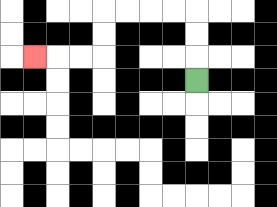{'start': '[8, 3]', 'end': '[1, 2]', 'path_directions': 'U,U,U,L,L,L,L,D,D,L,L,L', 'path_coordinates': '[[8, 3], [8, 2], [8, 1], [8, 0], [7, 0], [6, 0], [5, 0], [4, 0], [4, 1], [4, 2], [3, 2], [2, 2], [1, 2]]'}